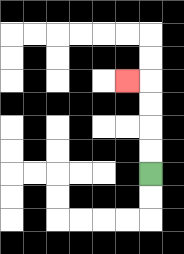{'start': '[6, 7]', 'end': '[5, 3]', 'path_directions': 'U,U,U,U,L', 'path_coordinates': '[[6, 7], [6, 6], [6, 5], [6, 4], [6, 3], [5, 3]]'}